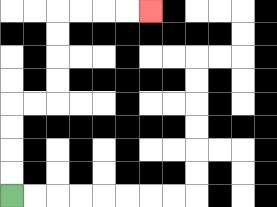{'start': '[0, 8]', 'end': '[6, 0]', 'path_directions': 'U,U,U,U,R,R,U,U,U,U,R,R,R,R', 'path_coordinates': '[[0, 8], [0, 7], [0, 6], [0, 5], [0, 4], [1, 4], [2, 4], [2, 3], [2, 2], [2, 1], [2, 0], [3, 0], [4, 0], [5, 0], [6, 0]]'}